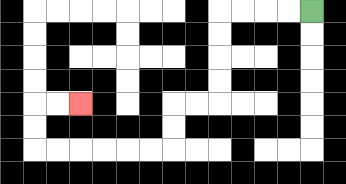{'start': '[13, 0]', 'end': '[3, 4]', 'path_directions': 'L,L,L,L,D,D,D,D,L,L,D,D,L,L,L,L,L,L,U,U,R,R', 'path_coordinates': '[[13, 0], [12, 0], [11, 0], [10, 0], [9, 0], [9, 1], [9, 2], [9, 3], [9, 4], [8, 4], [7, 4], [7, 5], [7, 6], [6, 6], [5, 6], [4, 6], [3, 6], [2, 6], [1, 6], [1, 5], [1, 4], [2, 4], [3, 4]]'}